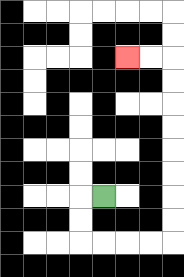{'start': '[4, 8]', 'end': '[5, 2]', 'path_directions': 'L,D,D,R,R,R,R,U,U,U,U,U,U,U,U,L,L', 'path_coordinates': '[[4, 8], [3, 8], [3, 9], [3, 10], [4, 10], [5, 10], [6, 10], [7, 10], [7, 9], [7, 8], [7, 7], [7, 6], [7, 5], [7, 4], [7, 3], [7, 2], [6, 2], [5, 2]]'}